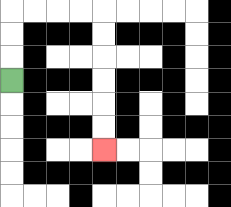{'start': '[0, 3]', 'end': '[4, 6]', 'path_directions': 'U,U,U,R,R,R,R,D,D,D,D,D,D', 'path_coordinates': '[[0, 3], [0, 2], [0, 1], [0, 0], [1, 0], [2, 0], [3, 0], [4, 0], [4, 1], [4, 2], [4, 3], [4, 4], [4, 5], [4, 6]]'}